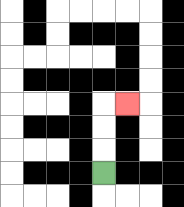{'start': '[4, 7]', 'end': '[5, 4]', 'path_directions': 'U,U,U,R', 'path_coordinates': '[[4, 7], [4, 6], [4, 5], [4, 4], [5, 4]]'}